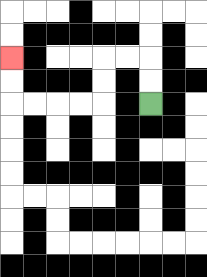{'start': '[6, 4]', 'end': '[0, 2]', 'path_directions': 'U,U,L,L,D,D,L,L,L,L,U,U', 'path_coordinates': '[[6, 4], [6, 3], [6, 2], [5, 2], [4, 2], [4, 3], [4, 4], [3, 4], [2, 4], [1, 4], [0, 4], [0, 3], [0, 2]]'}